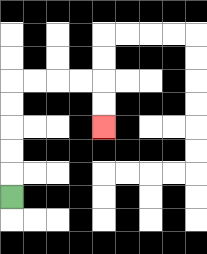{'start': '[0, 8]', 'end': '[4, 5]', 'path_directions': 'U,U,U,U,U,R,R,R,R,D,D', 'path_coordinates': '[[0, 8], [0, 7], [0, 6], [0, 5], [0, 4], [0, 3], [1, 3], [2, 3], [3, 3], [4, 3], [4, 4], [4, 5]]'}